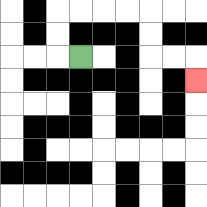{'start': '[3, 2]', 'end': '[8, 3]', 'path_directions': 'L,U,U,R,R,R,R,D,D,R,R,D', 'path_coordinates': '[[3, 2], [2, 2], [2, 1], [2, 0], [3, 0], [4, 0], [5, 0], [6, 0], [6, 1], [6, 2], [7, 2], [8, 2], [8, 3]]'}